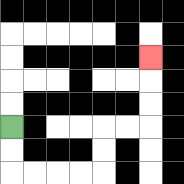{'start': '[0, 5]', 'end': '[6, 2]', 'path_directions': 'D,D,R,R,R,R,U,U,R,R,U,U,U', 'path_coordinates': '[[0, 5], [0, 6], [0, 7], [1, 7], [2, 7], [3, 7], [4, 7], [4, 6], [4, 5], [5, 5], [6, 5], [6, 4], [6, 3], [6, 2]]'}